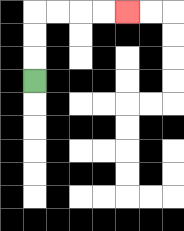{'start': '[1, 3]', 'end': '[5, 0]', 'path_directions': 'U,U,U,R,R,R,R', 'path_coordinates': '[[1, 3], [1, 2], [1, 1], [1, 0], [2, 0], [3, 0], [4, 0], [5, 0]]'}